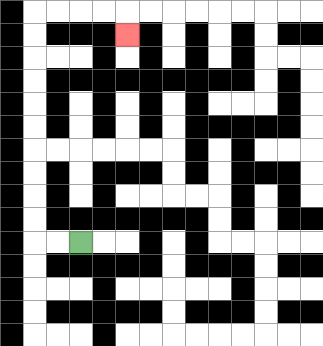{'start': '[3, 10]', 'end': '[5, 1]', 'path_directions': 'L,L,U,U,U,U,U,U,U,U,U,U,R,R,R,R,D', 'path_coordinates': '[[3, 10], [2, 10], [1, 10], [1, 9], [1, 8], [1, 7], [1, 6], [1, 5], [1, 4], [1, 3], [1, 2], [1, 1], [1, 0], [2, 0], [3, 0], [4, 0], [5, 0], [5, 1]]'}